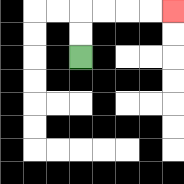{'start': '[3, 2]', 'end': '[7, 0]', 'path_directions': 'U,U,R,R,R,R', 'path_coordinates': '[[3, 2], [3, 1], [3, 0], [4, 0], [5, 0], [6, 0], [7, 0]]'}